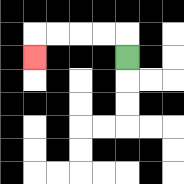{'start': '[5, 2]', 'end': '[1, 2]', 'path_directions': 'U,L,L,L,L,D', 'path_coordinates': '[[5, 2], [5, 1], [4, 1], [3, 1], [2, 1], [1, 1], [1, 2]]'}